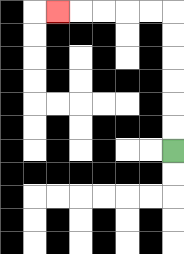{'start': '[7, 6]', 'end': '[2, 0]', 'path_directions': 'U,U,U,U,U,U,L,L,L,L,L', 'path_coordinates': '[[7, 6], [7, 5], [7, 4], [7, 3], [7, 2], [7, 1], [7, 0], [6, 0], [5, 0], [4, 0], [3, 0], [2, 0]]'}